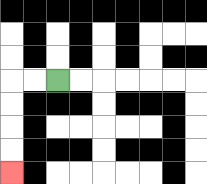{'start': '[2, 3]', 'end': '[0, 7]', 'path_directions': 'L,L,D,D,D,D', 'path_coordinates': '[[2, 3], [1, 3], [0, 3], [0, 4], [0, 5], [0, 6], [0, 7]]'}